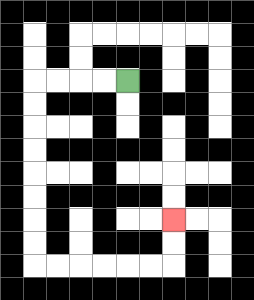{'start': '[5, 3]', 'end': '[7, 9]', 'path_directions': 'L,L,L,L,D,D,D,D,D,D,D,D,R,R,R,R,R,R,U,U', 'path_coordinates': '[[5, 3], [4, 3], [3, 3], [2, 3], [1, 3], [1, 4], [1, 5], [1, 6], [1, 7], [1, 8], [1, 9], [1, 10], [1, 11], [2, 11], [3, 11], [4, 11], [5, 11], [6, 11], [7, 11], [7, 10], [7, 9]]'}